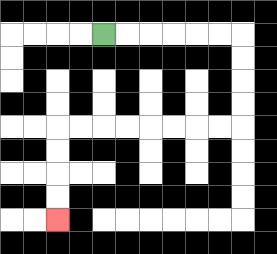{'start': '[4, 1]', 'end': '[2, 9]', 'path_directions': 'R,R,R,R,R,R,D,D,D,D,L,L,L,L,L,L,L,L,D,D,D,D', 'path_coordinates': '[[4, 1], [5, 1], [6, 1], [7, 1], [8, 1], [9, 1], [10, 1], [10, 2], [10, 3], [10, 4], [10, 5], [9, 5], [8, 5], [7, 5], [6, 5], [5, 5], [4, 5], [3, 5], [2, 5], [2, 6], [2, 7], [2, 8], [2, 9]]'}